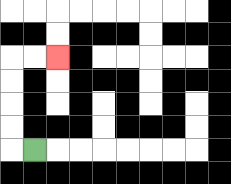{'start': '[1, 6]', 'end': '[2, 2]', 'path_directions': 'L,U,U,U,U,R,R', 'path_coordinates': '[[1, 6], [0, 6], [0, 5], [0, 4], [0, 3], [0, 2], [1, 2], [2, 2]]'}